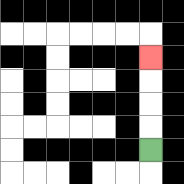{'start': '[6, 6]', 'end': '[6, 2]', 'path_directions': 'U,U,U,U', 'path_coordinates': '[[6, 6], [6, 5], [6, 4], [6, 3], [6, 2]]'}